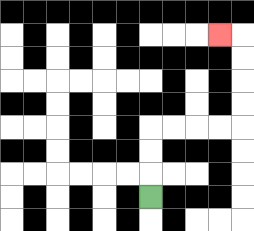{'start': '[6, 8]', 'end': '[9, 1]', 'path_directions': 'U,U,U,R,R,R,R,U,U,U,U,L', 'path_coordinates': '[[6, 8], [6, 7], [6, 6], [6, 5], [7, 5], [8, 5], [9, 5], [10, 5], [10, 4], [10, 3], [10, 2], [10, 1], [9, 1]]'}